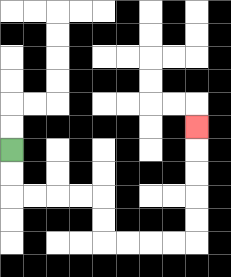{'start': '[0, 6]', 'end': '[8, 5]', 'path_directions': 'D,D,R,R,R,R,D,D,R,R,R,R,U,U,U,U,U', 'path_coordinates': '[[0, 6], [0, 7], [0, 8], [1, 8], [2, 8], [3, 8], [4, 8], [4, 9], [4, 10], [5, 10], [6, 10], [7, 10], [8, 10], [8, 9], [8, 8], [8, 7], [8, 6], [8, 5]]'}